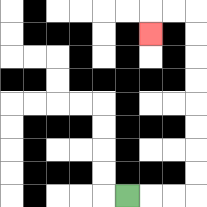{'start': '[5, 8]', 'end': '[6, 1]', 'path_directions': 'R,R,R,U,U,U,U,U,U,U,U,L,L,D', 'path_coordinates': '[[5, 8], [6, 8], [7, 8], [8, 8], [8, 7], [8, 6], [8, 5], [8, 4], [8, 3], [8, 2], [8, 1], [8, 0], [7, 0], [6, 0], [6, 1]]'}